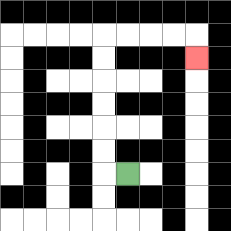{'start': '[5, 7]', 'end': '[8, 2]', 'path_directions': 'L,U,U,U,U,U,U,R,R,R,R,D', 'path_coordinates': '[[5, 7], [4, 7], [4, 6], [4, 5], [4, 4], [4, 3], [4, 2], [4, 1], [5, 1], [6, 1], [7, 1], [8, 1], [8, 2]]'}